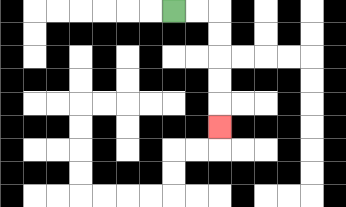{'start': '[7, 0]', 'end': '[9, 5]', 'path_directions': 'R,R,D,D,D,D,D', 'path_coordinates': '[[7, 0], [8, 0], [9, 0], [9, 1], [9, 2], [9, 3], [9, 4], [9, 5]]'}